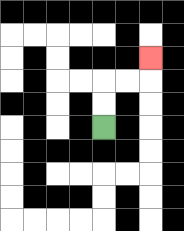{'start': '[4, 5]', 'end': '[6, 2]', 'path_directions': 'U,U,R,R,U', 'path_coordinates': '[[4, 5], [4, 4], [4, 3], [5, 3], [6, 3], [6, 2]]'}